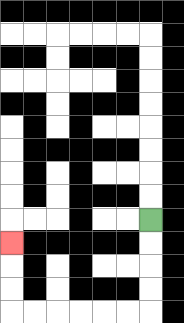{'start': '[6, 9]', 'end': '[0, 10]', 'path_directions': 'D,D,D,D,L,L,L,L,L,L,U,U,U', 'path_coordinates': '[[6, 9], [6, 10], [6, 11], [6, 12], [6, 13], [5, 13], [4, 13], [3, 13], [2, 13], [1, 13], [0, 13], [0, 12], [0, 11], [0, 10]]'}